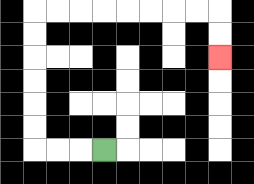{'start': '[4, 6]', 'end': '[9, 2]', 'path_directions': 'L,L,L,U,U,U,U,U,U,R,R,R,R,R,R,R,R,D,D', 'path_coordinates': '[[4, 6], [3, 6], [2, 6], [1, 6], [1, 5], [1, 4], [1, 3], [1, 2], [1, 1], [1, 0], [2, 0], [3, 0], [4, 0], [5, 0], [6, 0], [7, 0], [8, 0], [9, 0], [9, 1], [9, 2]]'}